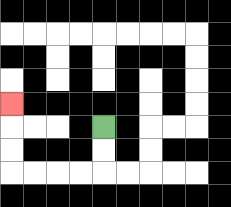{'start': '[4, 5]', 'end': '[0, 4]', 'path_directions': 'D,D,L,L,L,L,U,U,U', 'path_coordinates': '[[4, 5], [4, 6], [4, 7], [3, 7], [2, 7], [1, 7], [0, 7], [0, 6], [0, 5], [0, 4]]'}